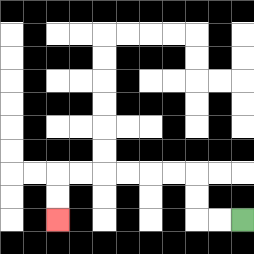{'start': '[10, 9]', 'end': '[2, 9]', 'path_directions': 'L,L,U,U,L,L,L,L,L,L,D,D', 'path_coordinates': '[[10, 9], [9, 9], [8, 9], [8, 8], [8, 7], [7, 7], [6, 7], [5, 7], [4, 7], [3, 7], [2, 7], [2, 8], [2, 9]]'}